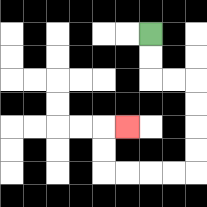{'start': '[6, 1]', 'end': '[5, 5]', 'path_directions': 'D,D,R,R,D,D,D,D,L,L,L,L,U,U,R', 'path_coordinates': '[[6, 1], [6, 2], [6, 3], [7, 3], [8, 3], [8, 4], [8, 5], [8, 6], [8, 7], [7, 7], [6, 7], [5, 7], [4, 7], [4, 6], [4, 5], [5, 5]]'}